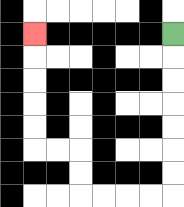{'start': '[7, 1]', 'end': '[1, 1]', 'path_directions': 'D,D,D,D,D,D,D,L,L,L,L,U,U,L,L,U,U,U,U,U', 'path_coordinates': '[[7, 1], [7, 2], [7, 3], [7, 4], [7, 5], [7, 6], [7, 7], [7, 8], [6, 8], [5, 8], [4, 8], [3, 8], [3, 7], [3, 6], [2, 6], [1, 6], [1, 5], [1, 4], [1, 3], [1, 2], [1, 1]]'}